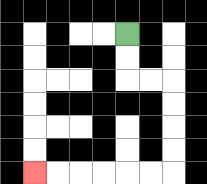{'start': '[5, 1]', 'end': '[1, 7]', 'path_directions': 'D,D,R,R,D,D,D,D,L,L,L,L,L,L', 'path_coordinates': '[[5, 1], [5, 2], [5, 3], [6, 3], [7, 3], [7, 4], [7, 5], [7, 6], [7, 7], [6, 7], [5, 7], [4, 7], [3, 7], [2, 7], [1, 7]]'}